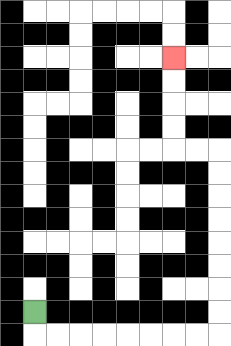{'start': '[1, 13]', 'end': '[7, 2]', 'path_directions': 'D,R,R,R,R,R,R,R,R,U,U,U,U,U,U,U,U,L,L,U,U,U,U', 'path_coordinates': '[[1, 13], [1, 14], [2, 14], [3, 14], [4, 14], [5, 14], [6, 14], [7, 14], [8, 14], [9, 14], [9, 13], [9, 12], [9, 11], [9, 10], [9, 9], [9, 8], [9, 7], [9, 6], [8, 6], [7, 6], [7, 5], [7, 4], [7, 3], [7, 2]]'}